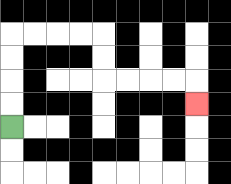{'start': '[0, 5]', 'end': '[8, 4]', 'path_directions': 'U,U,U,U,R,R,R,R,D,D,R,R,R,R,D', 'path_coordinates': '[[0, 5], [0, 4], [0, 3], [0, 2], [0, 1], [1, 1], [2, 1], [3, 1], [4, 1], [4, 2], [4, 3], [5, 3], [6, 3], [7, 3], [8, 3], [8, 4]]'}